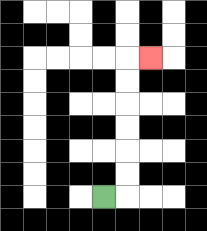{'start': '[4, 8]', 'end': '[6, 2]', 'path_directions': 'R,U,U,U,U,U,U,R', 'path_coordinates': '[[4, 8], [5, 8], [5, 7], [5, 6], [5, 5], [5, 4], [5, 3], [5, 2], [6, 2]]'}